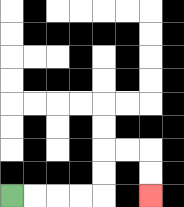{'start': '[0, 8]', 'end': '[6, 8]', 'path_directions': 'R,R,R,R,U,U,R,R,D,D', 'path_coordinates': '[[0, 8], [1, 8], [2, 8], [3, 8], [4, 8], [4, 7], [4, 6], [5, 6], [6, 6], [6, 7], [6, 8]]'}